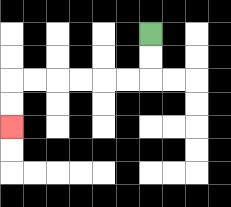{'start': '[6, 1]', 'end': '[0, 5]', 'path_directions': 'D,D,L,L,L,L,L,L,D,D', 'path_coordinates': '[[6, 1], [6, 2], [6, 3], [5, 3], [4, 3], [3, 3], [2, 3], [1, 3], [0, 3], [0, 4], [0, 5]]'}